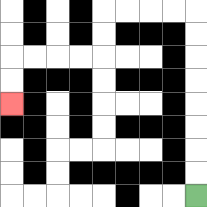{'start': '[8, 8]', 'end': '[0, 4]', 'path_directions': 'U,U,U,U,U,U,U,U,L,L,L,L,D,D,L,L,L,L,D,D', 'path_coordinates': '[[8, 8], [8, 7], [8, 6], [8, 5], [8, 4], [8, 3], [8, 2], [8, 1], [8, 0], [7, 0], [6, 0], [5, 0], [4, 0], [4, 1], [4, 2], [3, 2], [2, 2], [1, 2], [0, 2], [0, 3], [0, 4]]'}